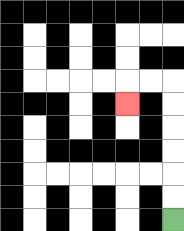{'start': '[7, 9]', 'end': '[5, 4]', 'path_directions': 'U,U,U,U,U,U,L,L,D', 'path_coordinates': '[[7, 9], [7, 8], [7, 7], [7, 6], [7, 5], [7, 4], [7, 3], [6, 3], [5, 3], [5, 4]]'}